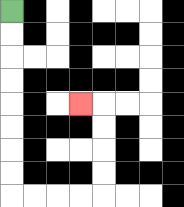{'start': '[0, 0]', 'end': '[3, 4]', 'path_directions': 'D,D,D,D,D,D,D,D,R,R,R,R,U,U,U,U,L', 'path_coordinates': '[[0, 0], [0, 1], [0, 2], [0, 3], [0, 4], [0, 5], [0, 6], [0, 7], [0, 8], [1, 8], [2, 8], [3, 8], [4, 8], [4, 7], [4, 6], [4, 5], [4, 4], [3, 4]]'}